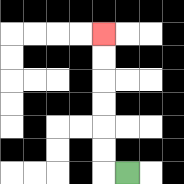{'start': '[5, 7]', 'end': '[4, 1]', 'path_directions': 'L,U,U,U,U,U,U', 'path_coordinates': '[[5, 7], [4, 7], [4, 6], [4, 5], [4, 4], [4, 3], [4, 2], [4, 1]]'}